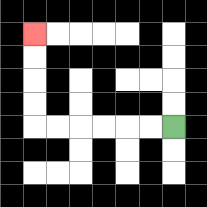{'start': '[7, 5]', 'end': '[1, 1]', 'path_directions': 'L,L,L,L,L,L,U,U,U,U', 'path_coordinates': '[[7, 5], [6, 5], [5, 5], [4, 5], [3, 5], [2, 5], [1, 5], [1, 4], [1, 3], [1, 2], [1, 1]]'}